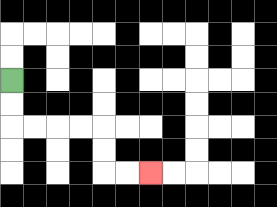{'start': '[0, 3]', 'end': '[6, 7]', 'path_directions': 'D,D,R,R,R,R,D,D,R,R', 'path_coordinates': '[[0, 3], [0, 4], [0, 5], [1, 5], [2, 5], [3, 5], [4, 5], [4, 6], [4, 7], [5, 7], [6, 7]]'}